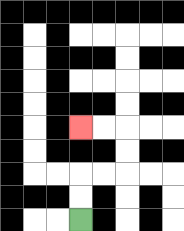{'start': '[3, 9]', 'end': '[3, 5]', 'path_directions': 'U,U,R,R,U,U,L,L', 'path_coordinates': '[[3, 9], [3, 8], [3, 7], [4, 7], [5, 7], [5, 6], [5, 5], [4, 5], [3, 5]]'}